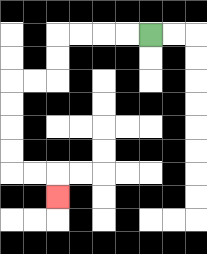{'start': '[6, 1]', 'end': '[2, 8]', 'path_directions': 'L,L,L,L,D,D,L,L,D,D,D,D,R,R,D', 'path_coordinates': '[[6, 1], [5, 1], [4, 1], [3, 1], [2, 1], [2, 2], [2, 3], [1, 3], [0, 3], [0, 4], [0, 5], [0, 6], [0, 7], [1, 7], [2, 7], [2, 8]]'}